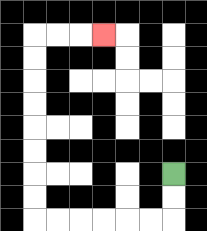{'start': '[7, 7]', 'end': '[4, 1]', 'path_directions': 'D,D,L,L,L,L,L,L,U,U,U,U,U,U,U,U,R,R,R', 'path_coordinates': '[[7, 7], [7, 8], [7, 9], [6, 9], [5, 9], [4, 9], [3, 9], [2, 9], [1, 9], [1, 8], [1, 7], [1, 6], [1, 5], [1, 4], [1, 3], [1, 2], [1, 1], [2, 1], [3, 1], [4, 1]]'}